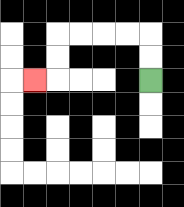{'start': '[6, 3]', 'end': '[1, 3]', 'path_directions': 'U,U,L,L,L,L,D,D,L', 'path_coordinates': '[[6, 3], [6, 2], [6, 1], [5, 1], [4, 1], [3, 1], [2, 1], [2, 2], [2, 3], [1, 3]]'}